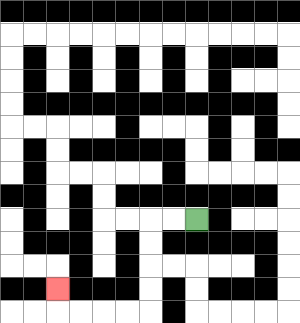{'start': '[8, 9]', 'end': '[2, 12]', 'path_directions': 'L,L,D,D,D,D,L,L,L,L,U', 'path_coordinates': '[[8, 9], [7, 9], [6, 9], [6, 10], [6, 11], [6, 12], [6, 13], [5, 13], [4, 13], [3, 13], [2, 13], [2, 12]]'}